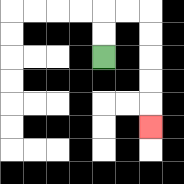{'start': '[4, 2]', 'end': '[6, 5]', 'path_directions': 'U,U,R,R,D,D,D,D,D', 'path_coordinates': '[[4, 2], [4, 1], [4, 0], [5, 0], [6, 0], [6, 1], [6, 2], [6, 3], [6, 4], [6, 5]]'}